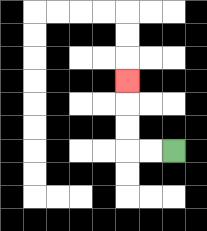{'start': '[7, 6]', 'end': '[5, 3]', 'path_directions': 'L,L,U,U,U', 'path_coordinates': '[[7, 6], [6, 6], [5, 6], [5, 5], [5, 4], [5, 3]]'}